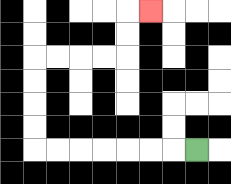{'start': '[8, 6]', 'end': '[6, 0]', 'path_directions': 'L,L,L,L,L,L,L,U,U,U,U,R,R,R,R,U,U,R', 'path_coordinates': '[[8, 6], [7, 6], [6, 6], [5, 6], [4, 6], [3, 6], [2, 6], [1, 6], [1, 5], [1, 4], [1, 3], [1, 2], [2, 2], [3, 2], [4, 2], [5, 2], [5, 1], [5, 0], [6, 0]]'}